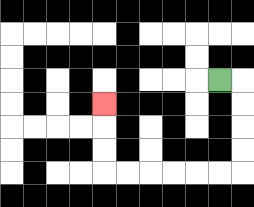{'start': '[9, 3]', 'end': '[4, 4]', 'path_directions': 'R,D,D,D,D,L,L,L,L,L,L,U,U,U', 'path_coordinates': '[[9, 3], [10, 3], [10, 4], [10, 5], [10, 6], [10, 7], [9, 7], [8, 7], [7, 7], [6, 7], [5, 7], [4, 7], [4, 6], [4, 5], [4, 4]]'}